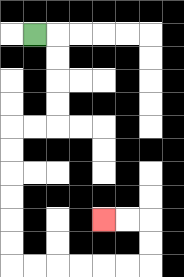{'start': '[1, 1]', 'end': '[4, 9]', 'path_directions': 'R,D,D,D,D,L,L,D,D,D,D,D,D,R,R,R,R,R,R,U,U,L,L', 'path_coordinates': '[[1, 1], [2, 1], [2, 2], [2, 3], [2, 4], [2, 5], [1, 5], [0, 5], [0, 6], [0, 7], [0, 8], [0, 9], [0, 10], [0, 11], [1, 11], [2, 11], [3, 11], [4, 11], [5, 11], [6, 11], [6, 10], [6, 9], [5, 9], [4, 9]]'}